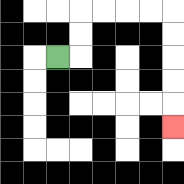{'start': '[2, 2]', 'end': '[7, 5]', 'path_directions': 'R,U,U,R,R,R,R,D,D,D,D,D', 'path_coordinates': '[[2, 2], [3, 2], [3, 1], [3, 0], [4, 0], [5, 0], [6, 0], [7, 0], [7, 1], [7, 2], [7, 3], [7, 4], [7, 5]]'}